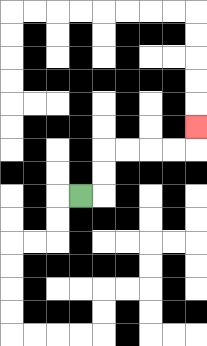{'start': '[3, 8]', 'end': '[8, 5]', 'path_directions': 'R,U,U,R,R,R,R,U', 'path_coordinates': '[[3, 8], [4, 8], [4, 7], [4, 6], [5, 6], [6, 6], [7, 6], [8, 6], [8, 5]]'}